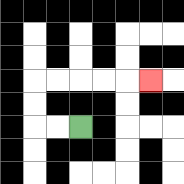{'start': '[3, 5]', 'end': '[6, 3]', 'path_directions': 'L,L,U,U,R,R,R,R,R', 'path_coordinates': '[[3, 5], [2, 5], [1, 5], [1, 4], [1, 3], [2, 3], [3, 3], [4, 3], [5, 3], [6, 3]]'}